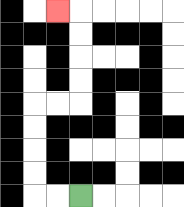{'start': '[3, 8]', 'end': '[2, 0]', 'path_directions': 'L,L,U,U,U,U,R,R,U,U,U,U,L', 'path_coordinates': '[[3, 8], [2, 8], [1, 8], [1, 7], [1, 6], [1, 5], [1, 4], [2, 4], [3, 4], [3, 3], [3, 2], [3, 1], [3, 0], [2, 0]]'}